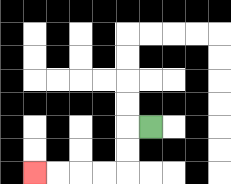{'start': '[6, 5]', 'end': '[1, 7]', 'path_directions': 'L,D,D,L,L,L,L', 'path_coordinates': '[[6, 5], [5, 5], [5, 6], [5, 7], [4, 7], [3, 7], [2, 7], [1, 7]]'}